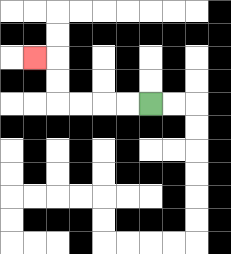{'start': '[6, 4]', 'end': '[1, 2]', 'path_directions': 'L,L,L,L,U,U,L', 'path_coordinates': '[[6, 4], [5, 4], [4, 4], [3, 4], [2, 4], [2, 3], [2, 2], [1, 2]]'}